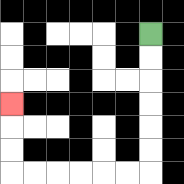{'start': '[6, 1]', 'end': '[0, 4]', 'path_directions': 'D,D,D,D,D,D,L,L,L,L,L,L,U,U,U', 'path_coordinates': '[[6, 1], [6, 2], [6, 3], [6, 4], [6, 5], [6, 6], [6, 7], [5, 7], [4, 7], [3, 7], [2, 7], [1, 7], [0, 7], [0, 6], [0, 5], [0, 4]]'}